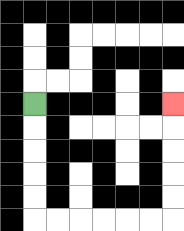{'start': '[1, 4]', 'end': '[7, 4]', 'path_directions': 'D,D,D,D,D,R,R,R,R,R,R,U,U,U,U,U', 'path_coordinates': '[[1, 4], [1, 5], [1, 6], [1, 7], [1, 8], [1, 9], [2, 9], [3, 9], [4, 9], [5, 9], [6, 9], [7, 9], [7, 8], [7, 7], [7, 6], [7, 5], [7, 4]]'}